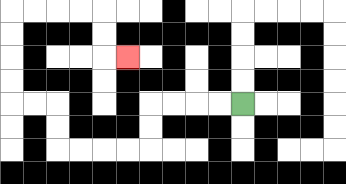{'start': '[10, 4]', 'end': '[5, 2]', 'path_directions': 'L,L,L,L,D,D,L,L,L,L,U,U,L,L,U,U,U,U,R,R,R,R,D,D,R', 'path_coordinates': '[[10, 4], [9, 4], [8, 4], [7, 4], [6, 4], [6, 5], [6, 6], [5, 6], [4, 6], [3, 6], [2, 6], [2, 5], [2, 4], [1, 4], [0, 4], [0, 3], [0, 2], [0, 1], [0, 0], [1, 0], [2, 0], [3, 0], [4, 0], [4, 1], [4, 2], [5, 2]]'}